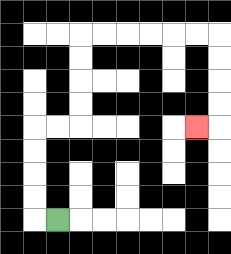{'start': '[2, 9]', 'end': '[8, 5]', 'path_directions': 'L,U,U,U,U,R,R,U,U,U,U,R,R,R,R,R,R,D,D,D,D,L', 'path_coordinates': '[[2, 9], [1, 9], [1, 8], [1, 7], [1, 6], [1, 5], [2, 5], [3, 5], [3, 4], [3, 3], [3, 2], [3, 1], [4, 1], [5, 1], [6, 1], [7, 1], [8, 1], [9, 1], [9, 2], [9, 3], [9, 4], [9, 5], [8, 5]]'}